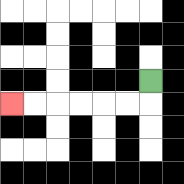{'start': '[6, 3]', 'end': '[0, 4]', 'path_directions': 'D,L,L,L,L,L,L', 'path_coordinates': '[[6, 3], [6, 4], [5, 4], [4, 4], [3, 4], [2, 4], [1, 4], [0, 4]]'}